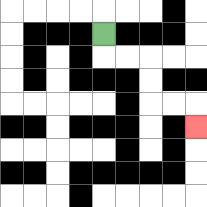{'start': '[4, 1]', 'end': '[8, 5]', 'path_directions': 'D,R,R,D,D,R,R,D', 'path_coordinates': '[[4, 1], [4, 2], [5, 2], [6, 2], [6, 3], [6, 4], [7, 4], [8, 4], [8, 5]]'}